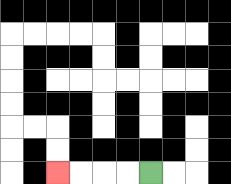{'start': '[6, 7]', 'end': '[2, 7]', 'path_directions': 'L,L,L,L', 'path_coordinates': '[[6, 7], [5, 7], [4, 7], [3, 7], [2, 7]]'}